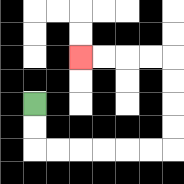{'start': '[1, 4]', 'end': '[3, 2]', 'path_directions': 'D,D,R,R,R,R,R,R,U,U,U,U,L,L,L,L', 'path_coordinates': '[[1, 4], [1, 5], [1, 6], [2, 6], [3, 6], [4, 6], [5, 6], [6, 6], [7, 6], [7, 5], [7, 4], [7, 3], [7, 2], [6, 2], [5, 2], [4, 2], [3, 2]]'}